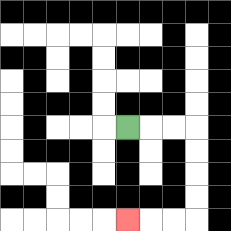{'start': '[5, 5]', 'end': '[5, 9]', 'path_directions': 'R,R,R,D,D,D,D,L,L,L', 'path_coordinates': '[[5, 5], [6, 5], [7, 5], [8, 5], [8, 6], [8, 7], [8, 8], [8, 9], [7, 9], [6, 9], [5, 9]]'}